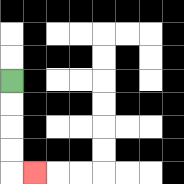{'start': '[0, 3]', 'end': '[1, 7]', 'path_directions': 'D,D,D,D,R', 'path_coordinates': '[[0, 3], [0, 4], [0, 5], [0, 6], [0, 7], [1, 7]]'}